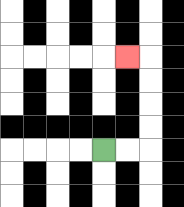{'start': '[4, 6]', 'end': '[5, 2]', 'path_directions': 'R,R,U,U,U,U,L', 'path_coordinates': '[[4, 6], [5, 6], [6, 6], [6, 5], [6, 4], [6, 3], [6, 2], [5, 2]]'}